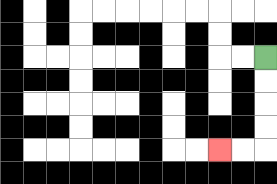{'start': '[11, 2]', 'end': '[9, 6]', 'path_directions': 'D,D,D,D,L,L', 'path_coordinates': '[[11, 2], [11, 3], [11, 4], [11, 5], [11, 6], [10, 6], [9, 6]]'}